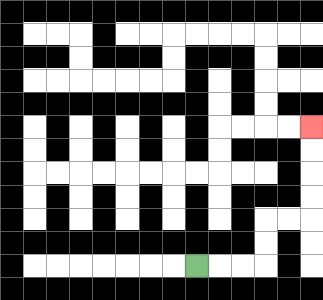{'start': '[8, 11]', 'end': '[13, 5]', 'path_directions': 'R,R,R,U,U,R,R,U,U,U,U', 'path_coordinates': '[[8, 11], [9, 11], [10, 11], [11, 11], [11, 10], [11, 9], [12, 9], [13, 9], [13, 8], [13, 7], [13, 6], [13, 5]]'}